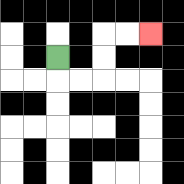{'start': '[2, 2]', 'end': '[6, 1]', 'path_directions': 'D,R,R,U,U,R,R', 'path_coordinates': '[[2, 2], [2, 3], [3, 3], [4, 3], [4, 2], [4, 1], [5, 1], [6, 1]]'}